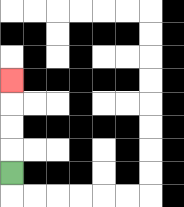{'start': '[0, 7]', 'end': '[0, 3]', 'path_directions': 'U,U,U,U', 'path_coordinates': '[[0, 7], [0, 6], [0, 5], [0, 4], [0, 3]]'}